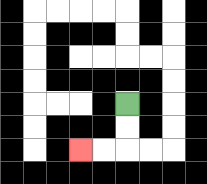{'start': '[5, 4]', 'end': '[3, 6]', 'path_directions': 'D,D,L,L', 'path_coordinates': '[[5, 4], [5, 5], [5, 6], [4, 6], [3, 6]]'}